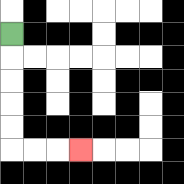{'start': '[0, 1]', 'end': '[3, 6]', 'path_directions': 'D,D,D,D,D,R,R,R', 'path_coordinates': '[[0, 1], [0, 2], [0, 3], [0, 4], [0, 5], [0, 6], [1, 6], [2, 6], [3, 6]]'}